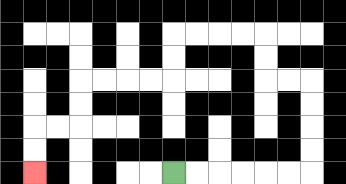{'start': '[7, 7]', 'end': '[1, 7]', 'path_directions': 'R,R,R,R,R,R,U,U,U,U,L,L,U,U,L,L,L,L,D,D,L,L,L,L,D,D,L,L,D,D', 'path_coordinates': '[[7, 7], [8, 7], [9, 7], [10, 7], [11, 7], [12, 7], [13, 7], [13, 6], [13, 5], [13, 4], [13, 3], [12, 3], [11, 3], [11, 2], [11, 1], [10, 1], [9, 1], [8, 1], [7, 1], [7, 2], [7, 3], [6, 3], [5, 3], [4, 3], [3, 3], [3, 4], [3, 5], [2, 5], [1, 5], [1, 6], [1, 7]]'}